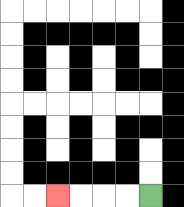{'start': '[6, 8]', 'end': '[2, 8]', 'path_directions': 'L,L,L,L', 'path_coordinates': '[[6, 8], [5, 8], [4, 8], [3, 8], [2, 8]]'}